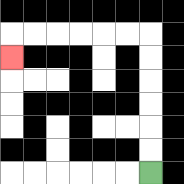{'start': '[6, 7]', 'end': '[0, 2]', 'path_directions': 'U,U,U,U,U,U,L,L,L,L,L,L,D', 'path_coordinates': '[[6, 7], [6, 6], [6, 5], [6, 4], [6, 3], [6, 2], [6, 1], [5, 1], [4, 1], [3, 1], [2, 1], [1, 1], [0, 1], [0, 2]]'}